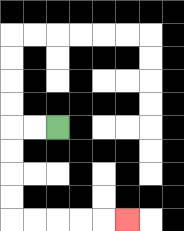{'start': '[2, 5]', 'end': '[5, 9]', 'path_directions': 'L,L,D,D,D,D,R,R,R,R,R', 'path_coordinates': '[[2, 5], [1, 5], [0, 5], [0, 6], [0, 7], [0, 8], [0, 9], [1, 9], [2, 9], [3, 9], [4, 9], [5, 9]]'}